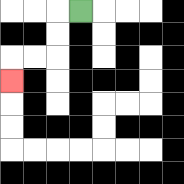{'start': '[3, 0]', 'end': '[0, 3]', 'path_directions': 'L,D,D,L,L,D', 'path_coordinates': '[[3, 0], [2, 0], [2, 1], [2, 2], [1, 2], [0, 2], [0, 3]]'}